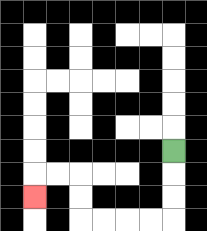{'start': '[7, 6]', 'end': '[1, 8]', 'path_directions': 'D,D,D,L,L,L,L,U,U,L,L,D', 'path_coordinates': '[[7, 6], [7, 7], [7, 8], [7, 9], [6, 9], [5, 9], [4, 9], [3, 9], [3, 8], [3, 7], [2, 7], [1, 7], [1, 8]]'}